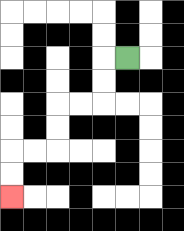{'start': '[5, 2]', 'end': '[0, 8]', 'path_directions': 'L,D,D,L,L,D,D,L,L,D,D', 'path_coordinates': '[[5, 2], [4, 2], [4, 3], [4, 4], [3, 4], [2, 4], [2, 5], [2, 6], [1, 6], [0, 6], [0, 7], [0, 8]]'}